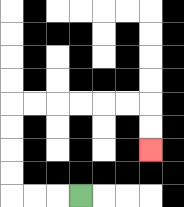{'start': '[3, 8]', 'end': '[6, 6]', 'path_directions': 'L,L,L,U,U,U,U,R,R,R,R,R,R,D,D', 'path_coordinates': '[[3, 8], [2, 8], [1, 8], [0, 8], [0, 7], [0, 6], [0, 5], [0, 4], [1, 4], [2, 4], [3, 4], [4, 4], [5, 4], [6, 4], [6, 5], [6, 6]]'}